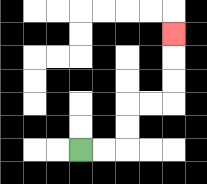{'start': '[3, 6]', 'end': '[7, 1]', 'path_directions': 'R,R,U,U,R,R,U,U,U', 'path_coordinates': '[[3, 6], [4, 6], [5, 6], [5, 5], [5, 4], [6, 4], [7, 4], [7, 3], [7, 2], [7, 1]]'}